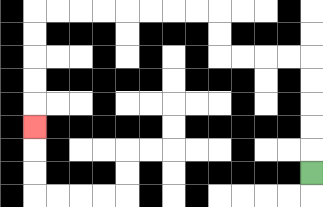{'start': '[13, 7]', 'end': '[1, 5]', 'path_directions': 'U,U,U,U,U,L,L,L,L,U,U,L,L,L,L,L,L,L,L,D,D,D,D,D', 'path_coordinates': '[[13, 7], [13, 6], [13, 5], [13, 4], [13, 3], [13, 2], [12, 2], [11, 2], [10, 2], [9, 2], [9, 1], [9, 0], [8, 0], [7, 0], [6, 0], [5, 0], [4, 0], [3, 0], [2, 0], [1, 0], [1, 1], [1, 2], [1, 3], [1, 4], [1, 5]]'}